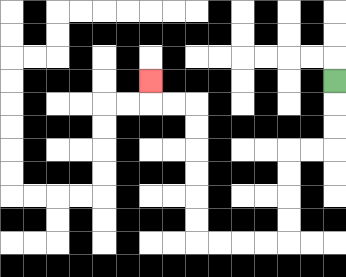{'start': '[14, 3]', 'end': '[6, 3]', 'path_directions': 'D,D,D,L,L,D,D,D,D,L,L,L,L,U,U,U,U,U,U,L,L,U', 'path_coordinates': '[[14, 3], [14, 4], [14, 5], [14, 6], [13, 6], [12, 6], [12, 7], [12, 8], [12, 9], [12, 10], [11, 10], [10, 10], [9, 10], [8, 10], [8, 9], [8, 8], [8, 7], [8, 6], [8, 5], [8, 4], [7, 4], [6, 4], [6, 3]]'}